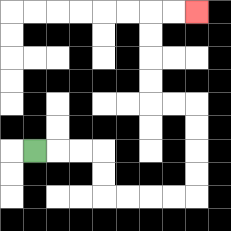{'start': '[1, 6]', 'end': '[8, 0]', 'path_directions': 'R,R,R,D,D,R,R,R,R,U,U,U,U,L,L,U,U,U,U,R,R', 'path_coordinates': '[[1, 6], [2, 6], [3, 6], [4, 6], [4, 7], [4, 8], [5, 8], [6, 8], [7, 8], [8, 8], [8, 7], [8, 6], [8, 5], [8, 4], [7, 4], [6, 4], [6, 3], [6, 2], [6, 1], [6, 0], [7, 0], [8, 0]]'}